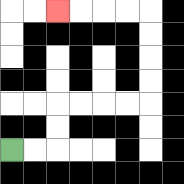{'start': '[0, 6]', 'end': '[2, 0]', 'path_directions': 'R,R,U,U,R,R,R,R,U,U,U,U,L,L,L,L', 'path_coordinates': '[[0, 6], [1, 6], [2, 6], [2, 5], [2, 4], [3, 4], [4, 4], [5, 4], [6, 4], [6, 3], [6, 2], [6, 1], [6, 0], [5, 0], [4, 0], [3, 0], [2, 0]]'}